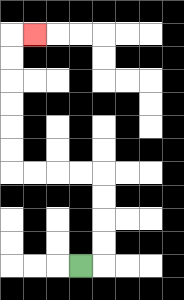{'start': '[3, 11]', 'end': '[1, 1]', 'path_directions': 'R,U,U,U,U,L,L,L,L,U,U,U,U,U,U,R', 'path_coordinates': '[[3, 11], [4, 11], [4, 10], [4, 9], [4, 8], [4, 7], [3, 7], [2, 7], [1, 7], [0, 7], [0, 6], [0, 5], [0, 4], [0, 3], [0, 2], [0, 1], [1, 1]]'}